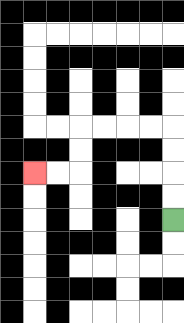{'start': '[7, 9]', 'end': '[1, 7]', 'path_directions': 'U,U,U,U,L,L,L,L,D,D,L,L', 'path_coordinates': '[[7, 9], [7, 8], [7, 7], [7, 6], [7, 5], [6, 5], [5, 5], [4, 5], [3, 5], [3, 6], [3, 7], [2, 7], [1, 7]]'}